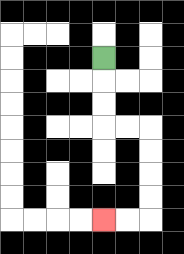{'start': '[4, 2]', 'end': '[4, 9]', 'path_directions': 'D,D,D,R,R,D,D,D,D,L,L', 'path_coordinates': '[[4, 2], [4, 3], [4, 4], [4, 5], [5, 5], [6, 5], [6, 6], [6, 7], [6, 8], [6, 9], [5, 9], [4, 9]]'}